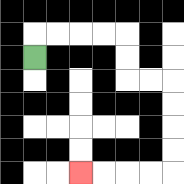{'start': '[1, 2]', 'end': '[3, 7]', 'path_directions': 'U,R,R,R,R,D,D,R,R,D,D,D,D,L,L,L,L', 'path_coordinates': '[[1, 2], [1, 1], [2, 1], [3, 1], [4, 1], [5, 1], [5, 2], [5, 3], [6, 3], [7, 3], [7, 4], [7, 5], [7, 6], [7, 7], [6, 7], [5, 7], [4, 7], [3, 7]]'}